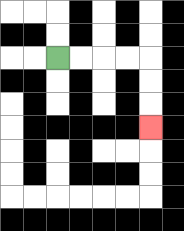{'start': '[2, 2]', 'end': '[6, 5]', 'path_directions': 'R,R,R,R,D,D,D', 'path_coordinates': '[[2, 2], [3, 2], [4, 2], [5, 2], [6, 2], [6, 3], [6, 4], [6, 5]]'}